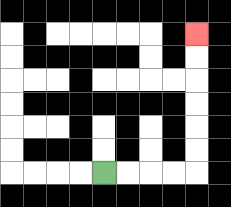{'start': '[4, 7]', 'end': '[8, 1]', 'path_directions': 'R,R,R,R,U,U,U,U,U,U', 'path_coordinates': '[[4, 7], [5, 7], [6, 7], [7, 7], [8, 7], [8, 6], [8, 5], [8, 4], [8, 3], [8, 2], [8, 1]]'}